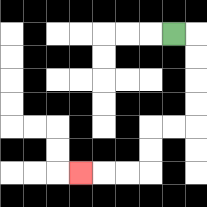{'start': '[7, 1]', 'end': '[3, 7]', 'path_directions': 'R,D,D,D,D,L,L,D,D,L,L,L', 'path_coordinates': '[[7, 1], [8, 1], [8, 2], [8, 3], [8, 4], [8, 5], [7, 5], [6, 5], [6, 6], [6, 7], [5, 7], [4, 7], [3, 7]]'}